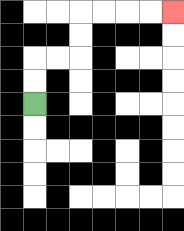{'start': '[1, 4]', 'end': '[7, 0]', 'path_directions': 'U,U,R,R,U,U,R,R,R,R', 'path_coordinates': '[[1, 4], [1, 3], [1, 2], [2, 2], [3, 2], [3, 1], [3, 0], [4, 0], [5, 0], [6, 0], [7, 0]]'}